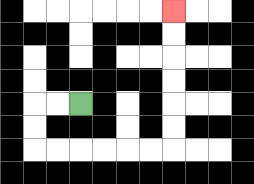{'start': '[3, 4]', 'end': '[7, 0]', 'path_directions': 'L,L,D,D,R,R,R,R,R,R,U,U,U,U,U,U', 'path_coordinates': '[[3, 4], [2, 4], [1, 4], [1, 5], [1, 6], [2, 6], [3, 6], [4, 6], [5, 6], [6, 6], [7, 6], [7, 5], [7, 4], [7, 3], [7, 2], [7, 1], [7, 0]]'}